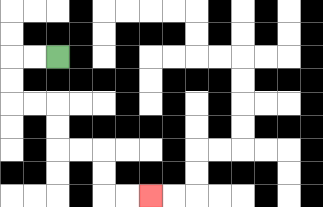{'start': '[2, 2]', 'end': '[6, 8]', 'path_directions': 'L,L,D,D,R,R,D,D,R,R,D,D,R,R', 'path_coordinates': '[[2, 2], [1, 2], [0, 2], [0, 3], [0, 4], [1, 4], [2, 4], [2, 5], [2, 6], [3, 6], [4, 6], [4, 7], [4, 8], [5, 8], [6, 8]]'}